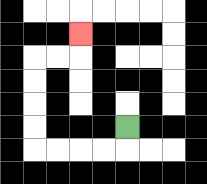{'start': '[5, 5]', 'end': '[3, 1]', 'path_directions': 'D,L,L,L,L,U,U,U,U,R,R,U', 'path_coordinates': '[[5, 5], [5, 6], [4, 6], [3, 6], [2, 6], [1, 6], [1, 5], [1, 4], [1, 3], [1, 2], [2, 2], [3, 2], [3, 1]]'}